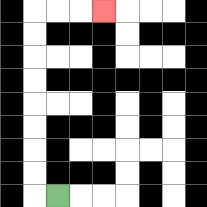{'start': '[2, 8]', 'end': '[4, 0]', 'path_directions': 'L,U,U,U,U,U,U,U,U,R,R,R', 'path_coordinates': '[[2, 8], [1, 8], [1, 7], [1, 6], [1, 5], [1, 4], [1, 3], [1, 2], [1, 1], [1, 0], [2, 0], [3, 0], [4, 0]]'}